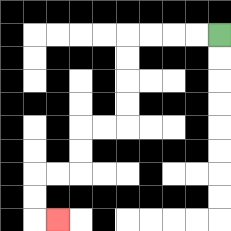{'start': '[9, 1]', 'end': '[2, 9]', 'path_directions': 'L,L,L,L,D,D,D,D,L,L,D,D,L,L,D,D,R', 'path_coordinates': '[[9, 1], [8, 1], [7, 1], [6, 1], [5, 1], [5, 2], [5, 3], [5, 4], [5, 5], [4, 5], [3, 5], [3, 6], [3, 7], [2, 7], [1, 7], [1, 8], [1, 9], [2, 9]]'}